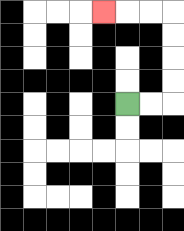{'start': '[5, 4]', 'end': '[4, 0]', 'path_directions': 'R,R,U,U,U,U,L,L,L', 'path_coordinates': '[[5, 4], [6, 4], [7, 4], [7, 3], [7, 2], [7, 1], [7, 0], [6, 0], [5, 0], [4, 0]]'}